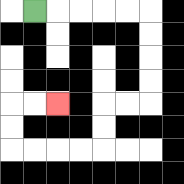{'start': '[1, 0]', 'end': '[2, 4]', 'path_directions': 'R,R,R,R,R,D,D,D,D,L,L,D,D,L,L,L,L,U,U,R,R', 'path_coordinates': '[[1, 0], [2, 0], [3, 0], [4, 0], [5, 0], [6, 0], [6, 1], [6, 2], [6, 3], [6, 4], [5, 4], [4, 4], [4, 5], [4, 6], [3, 6], [2, 6], [1, 6], [0, 6], [0, 5], [0, 4], [1, 4], [2, 4]]'}